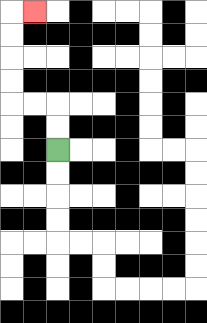{'start': '[2, 6]', 'end': '[1, 0]', 'path_directions': 'U,U,L,L,U,U,U,U,R', 'path_coordinates': '[[2, 6], [2, 5], [2, 4], [1, 4], [0, 4], [0, 3], [0, 2], [0, 1], [0, 0], [1, 0]]'}